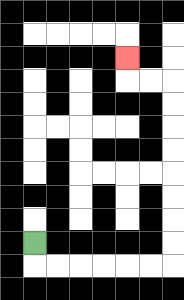{'start': '[1, 10]', 'end': '[5, 2]', 'path_directions': 'D,R,R,R,R,R,R,U,U,U,U,U,U,U,U,L,L,U', 'path_coordinates': '[[1, 10], [1, 11], [2, 11], [3, 11], [4, 11], [5, 11], [6, 11], [7, 11], [7, 10], [7, 9], [7, 8], [7, 7], [7, 6], [7, 5], [7, 4], [7, 3], [6, 3], [5, 3], [5, 2]]'}